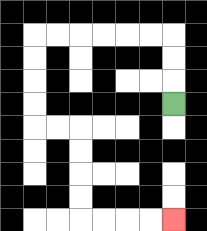{'start': '[7, 4]', 'end': '[7, 9]', 'path_directions': 'U,U,U,L,L,L,L,L,L,D,D,D,D,R,R,D,D,D,D,R,R,R,R', 'path_coordinates': '[[7, 4], [7, 3], [7, 2], [7, 1], [6, 1], [5, 1], [4, 1], [3, 1], [2, 1], [1, 1], [1, 2], [1, 3], [1, 4], [1, 5], [2, 5], [3, 5], [3, 6], [3, 7], [3, 8], [3, 9], [4, 9], [5, 9], [6, 9], [7, 9]]'}